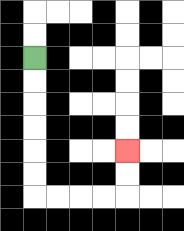{'start': '[1, 2]', 'end': '[5, 6]', 'path_directions': 'D,D,D,D,D,D,R,R,R,R,U,U', 'path_coordinates': '[[1, 2], [1, 3], [1, 4], [1, 5], [1, 6], [1, 7], [1, 8], [2, 8], [3, 8], [4, 8], [5, 8], [5, 7], [5, 6]]'}